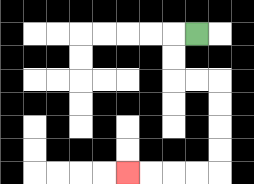{'start': '[8, 1]', 'end': '[5, 7]', 'path_directions': 'L,D,D,R,R,D,D,D,D,L,L,L,L', 'path_coordinates': '[[8, 1], [7, 1], [7, 2], [7, 3], [8, 3], [9, 3], [9, 4], [9, 5], [9, 6], [9, 7], [8, 7], [7, 7], [6, 7], [5, 7]]'}